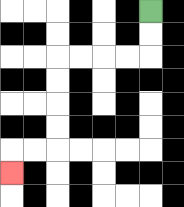{'start': '[6, 0]', 'end': '[0, 7]', 'path_directions': 'D,D,L,L,L,L,D,D,D,D,L,L,D', 'path_coordinates': '[[6, 0], [6, 1], [6, 2], [5, 2], [4, 2], [3, 2], [2, 2], [2, 3], [2, 4], [2, 5], [2, 6], [1, 6], [0, 6], [0, 7]]'}